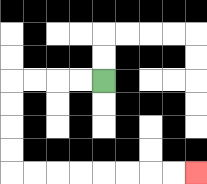{'start': '[4, 3]', 'end': '[8, 7]', 'path_directions': 'L,L,L,L,D,D,D,D,R,R,R,R,R,R,R,R', 'path_coordinates': '[[4, 3], [3, 3], [2, 3], [1, 3], [0, 3], [0, 4], [0, 5], [0, 6], [0, 7], [1, 7], [2, 7], [3, 7], [4, 7], [5, 7], [6, 7], [7, 7], [8, 7]]'}